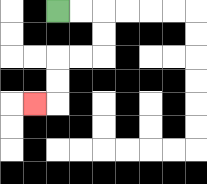{'start': '[2, 0]', 'end': '[1, 4]', 'path_directions': 'R,R,D,D,L,L,D,D,L', 'path_coordinates': '[[2, 0], [3, 0], [4, 0], [4, 1], [4, 2], [3, 2], [2, 2], [2, 3], [2, 4], [1, 4]]'}